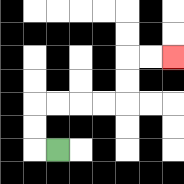{'start': '[2, 6]', 'end': '[7, 2]', 'path_directions': 'L,U,U,R,R,R,R,U,U,R,R', 'path_coordinates': '[[2, 6], [1, 6], [1, 5], [1, 4], [2, 4], [3, 4], [4, 4], [5, 4], [5, 3], [5, 2], [6, 2], [7, 2]]'}